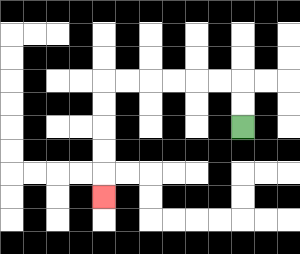{'start': '[10, 5]', 'end': '[4, 8]', 'path_directions': 'U,U,L,L,L,L,L,L,D,D,D,D,D', 'path_coordinates': '[[10, 5], [10, 4], [10, 3], [9, 3], [8, 3], [7, 3], [6, 3], [5, 3], [4, 3], [4, 4], [4, 5], [4, 6], [4, 7], [4, 8]]'}